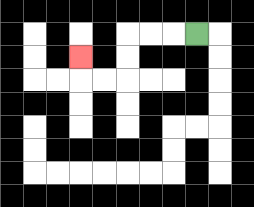{'start': '[8, 1]', 'end': '[3, 2]', 'path_directions': 'L,L,L,D,D,L,L,U', 'path_coordinates': '[[8, 1], [7, 1], [6, 1], [5, 1], [5, 2], [5, 3], [4, 3], [3, 3], [3, 2]]'}